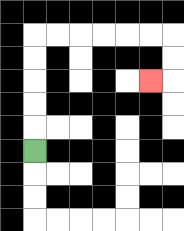{'start': '[1, 6]', 'end': '[6, 3]', 'path_directions': 'U,U,U,U,U,R,R,R,R,R,R,D,D,L', 'path_coordinates': '[[1, 6], [1, 5], [1, 4], [1, 3], [1, 2], [1, 1], [2, 1], [3, 1], [4, 1], [5, 1], [6, 1], [7, 1], [7, 2], [7, 3], [6, 3]]'}